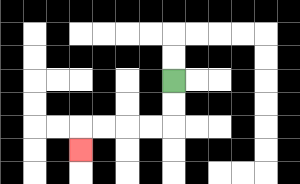{'start': '[7, 3]', 'end': '[3, 6]', 'path_directions': 'D,D,L,L,L,L,D', 'path_coordinates': '[[7, 3], [7, 4], [7, 5], [6, 5], [5, 5], [4, 5], [3, 5], [3, 6]]'}